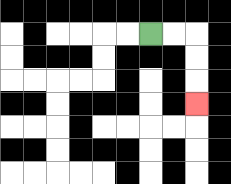{'start': '[6, 1]', 'end': '[8, 4]', 'path_directions': 'R,R,D,D,D', 'path_coordinates': '[[6, 1], [7, 1], [8, 1], [8, 2], [8, 3], [8, 4]]'}